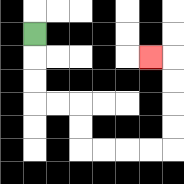{'start': '[1, 1]', 'end': '[6, 2]', 'path_directions': 'D,D,D,R,R,D,D,R,R,R,R,U,U,U,U,L', 'path_coordinates': '[[1, 1], [1, 2], [1, 3], [1, 4], [2, 4], [3, 4], [3, 5], [3, 6], [4, 6], [5, 6], [6, 6], [7, 6], [7, 5], [7, 4], [7, 3], [7, 2], [6, 2]]'}